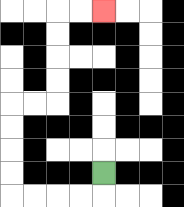{'start': '[4, 7]', 'end': '[4, 0]', 'path_directions': 'D,L,L,L,L,U,U,U,U,R,R,U,U,U,U,R,R', 'path_coordinates': '[[4, 7], [4, 8], [3, 8], [2, 8], [1, 8], [0, 8], [0, 7], [0, 6], [0, 5], [0, 4], [1, 4], [2, 4], [2, 3], [2, 2], [2, 1], [2, 0], [3, 0], [4, 0]]'}